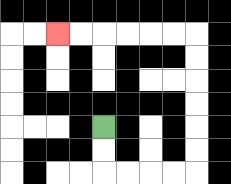{'start': '[4, 5]', 'end': '[2, 1]', 'path_directions': 'D,D,R,R,R,R,U,U,U,U,U,U,L,L,L,L,L,L', 'path_coordinates': '[[4, 5], [4, 6], [4, 7], [5, 7], [6, 7], [7, 7], [8, 7], [8, 6], [8, 5], [8, 4], [8, 3], [8, 2], [8, 1], [7, 1], [6, 1], [5, 1], [4, 1], [3, 1], [2, 1]]'}